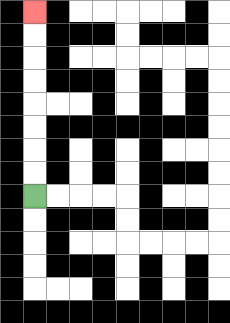{'start': '[1, 8]', 'end': '[1, 0]', 'path_directions': 'U,U,U,U,U,U,U,U', 'path_coordinates': '[[1, 8], [1, 7], [1, 6], [1, 5], [1, 4], [1, 3], [1, 2], [1, 1], [1, 0]]'}